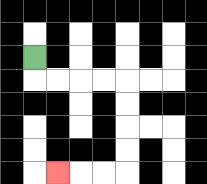{'start': '[1, 2]', 'end': '[2, 7]', 'path_directions': 'D,R,R,R,R,D,D,D,D,L,L,L', 'path_coordinates': '[[1, 2], [1, 3], [2, 3], [3, 3], [4, 3], [5, 3], [5, 4], [5, 5], [5, 6], [5, 7], [4, 7], [3, 7], [2, 7]]'}